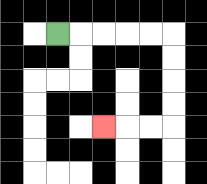{'start': '[2, 1]', 'end': '[4, 5]', 'path_directions': 'R,R,R,R,R,D,D,D,D,L,L,L', 'path_coordinates': '[[2, 1], [3, 1], [4, 1], [5, 1], [6, 1], [7, 1], [7, 2], [7, 3], [7, 4], [7, 5], [6, 5], [5, 5], [4, 5]]'}